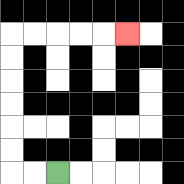{'start': '[2, 7]', 'end': '[5, 1]', 'path_directions': 'L,L,U,U,U,U,U,U,R,R,R,R,R', 'path_coordinates': '[[2, 7], [1, 7], [0, 7], [0, 6], [0, 5], [0, 4], [0, 3], [0, 2], [0, 1], [1, 1], [2, 1], [3, 1], [4, 1], [5, 1]]'}